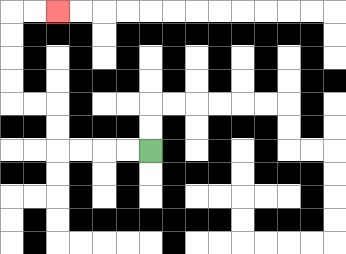{'start': '[6, 6]', 'end': '[2, 0]', 'path_directions': 'L,L,L,L,U,U,L,L,U,U,U,U,R,R', 'path_coordinates': '[[6, 6], [5, 6], [4, 6], [3, 6], [2, 6], [2, 5], [2, 4], [1, 4], [0, 4], [0, 3], [0, 2], [0, 1], [0, 0], [1, 0], [2, 0]]'}